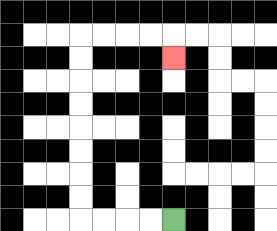{'start': '[7, 9]', 'end': '[7, 2]', 'path_directions': 'L,L,L,L,U,U,U,U,U,U,U,U,R,R,R,R,D', 'path_coordinates': '[[7, 9], [6, 9], [5, 9], [4, 9], [3, 9], [3, 8], [3, 7], [3, 6], [3, 5], [3, 4], [3, 3], [3, 2], [3, 1], [4, 1], [5, 1], [6, 1], [7, 1], [7, 2]]'}